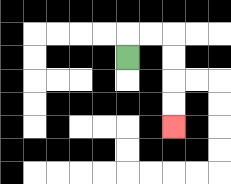{'start': '[5, 2]', 'end': '[7, 5]', 'path_directions': 'U,R,R,D,D,D,D', 'path_coordinates': '[[5, 2], [5, 1], [6, 1], [7, 1], [7, 2], [7, 3], [7, 4], [7, 5]]'}